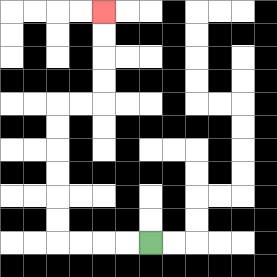{'start': '[6, 10]', 'end': '[4, 0]', 'path_directions': 'L,L,L,L,U,U,U,U,U,U,R,R,U,U,U,U', 'path_coordinates': '[[6, 10], [5, 10], [4, 10], [3, 10], [2, 10], [2, 9], [2, 8], [2, 7], [2, 6], [2, 5], [2, 4], [3, 4], [4, 4], [4, 3], [4, 2], [4, 1], [4, 0]]'}